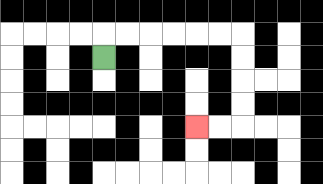{'start': '[4, 2]', 'end': '[8, 5]', 'path_directions': 'U,R,R,R,R,R,R,D,D,D,D,L,L', 'path_coordinates': '[[4, 2], [4, 1], [5, 1], [6, 1], [7, 1], [8, 1], [9, 1], [10, 1], [10, 2], [10, 3], [10, 4], [10, 5], [9, 5], [8, 5]]'}